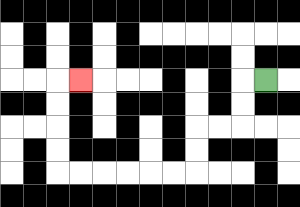{'start': '[11, 3]', 'end': '[3, 3]', 'path_directions': 'L,D,D,L,L,D,D,L,L,L,L,L,L,U,U,U,U,R', 'path_coordinates': '[[11, 3], [10, 3], [10, 4], [10, 5], [9, 5], [8, 5], [8, 6], [8, 7], [7, 7], [6, 7], [5, 7], [4, 7], [3, 7], [2, 7], [2, 6], [2, 5], [2, 4], [2, 3], [3, 3]]'}